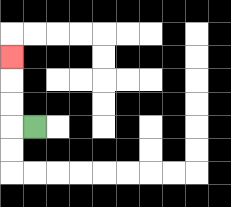{'start': '[1, 5]', 'end': '[0, 2]', 'path_directions': 'L,U,U,U', 'path_coordinates': '[[1, 5], [0, 5], [0, 4], [0, 3], [0, 2]]'}